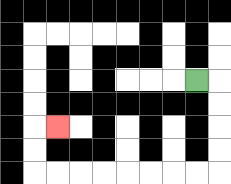{'start': '[8, 3]', 'end': '[2, 5]', 'path_directions': 'R,D,D,D,D,L,L,L,L,L,L,L,L,U,U,R', 'path_coordinates': '[[8, 3], [9, 3], [9, 4], [9, 5], [9, 6], [9, 7], [8, 7], [7, 7], [6, 7], [5, 7], [4, 7], [3, 7], [2, 7], [1, 7], [1, 6], [1, 5], [2, 5]]'}